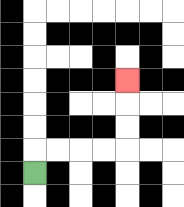{'start': '[1, 7]', 'end': '[5, 3]', 'path_directions': 'U,R,R,R,R,U,U,U', 'path_coordinates': '[[1, 7], [1, 6], [2, 6], [3, 6], [4, 6], [5, 6], [5, 5], [5, 4], [5, 3]]'}